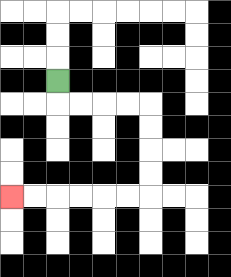{'start': '[2, 3]', 'end': '[0, 8]', 'path_directions': 'D,R,R,R,R,D,D,D,D,L,L,L,L,L,L', 'path_coordinates': '[[2, 3], [2, 4], [3, 4], [4, 4], [5, 4], [6, 4], [6, 5], [6, 6], [6, 7], [6, 8], [5, 8], [4, 8], [3, 8], [2, 8], [1, 8], [0, 8]]'}